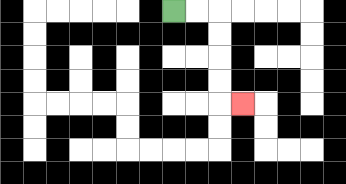{'start': '[7, 0]', 'end': '[10, 4]', 'path_directions': 'R,R,D,D,D,D,R', 'path_coordinates': '[[7, 0], [8, 0], [9, 0], [9, 1], [9, 2], [9, 3], [9, 4], [10, 4]]'}